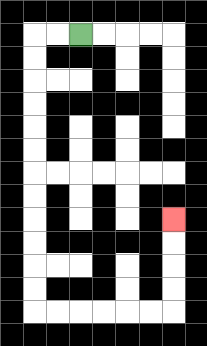{'start': '[3, 1]', 'end': '[7, 9]', 'path_directions': 'L,L,D,D,D,D,D,D,D,D,D,D,D,D,R,R,R,R,R,R,U,U,U,U', 'path_coordinates': '[[3, 1], [2, 1], [1, 1], [1, 2], [1, 3], [1, 4], [1, 5], [1, 6], [1, 7], [1, 8], [1, 9], [1, 10], [1, 11], [1, 12], [1, 13], [2, 13], [3, 13], [4, 13], [5, 13], [6, 13], [7, 13], [7, 12], [7, 11], [7, 10], [7, 9]]'}